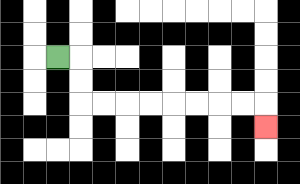{'start': '[2, 2]', 'end': '[11, 5]', 'path_directions': 'R,D,D,R,R,R,R,R,R,R,R,D', 'path_coordinates': '[[2, 2], [3, 2], [3, 3], [3, 4], [4, 4], [5, 4], [6, 4], [7, 4], [8, 4], [9, 4], [10, 4], [11, 4], [11, 5]]'}